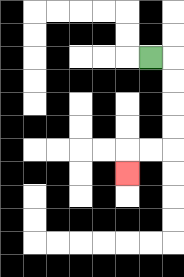{'start': '[6, 2]', 'end': '[5, 7]', 'path_directions': 'R,D,D,D,D,L,L,D', 'path_coordinates': '[[6, 2], [7, 2], [7, 3], [7, 4], [7, 5], [7, 6], [6, 6], [5, 6], [5, 7]]'}